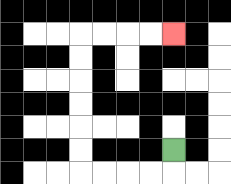{'start': '[7, 6]', 'end': '[7, 1]', 'path_directions': 'D,L,L,L,L,U,U,U,U,U,U,R,R,R,R', 'path_coordinates': '[[7, 6], [7, 7], [6, 7], [5, 7], [4, 7], [3, 7], [3, 6], [3, 5], [3, 4], [3, 3], [3, 2], [3, 1], [4, 1], [5, 1], [6, 1], [7, 1]]'}